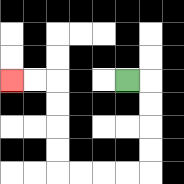{'start': '[5, 3]', 'end': '[0, 3]', 'path_directions': 'R,D,D,D,D,L,L,L,L,U,U,U,U,L,L', 'path_coordinates': '[[5, 3], [6, 3], [6, 4], [6, 5], [6, 6], [6, 7], [5, 7], [4, 7], [3, 7], [2, 7], [2, 6], [2, 5], [2, 4], [2, 3], [1, 3], [0, 3]]'}